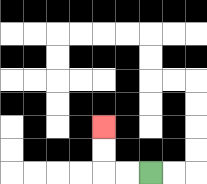{'start': '[6, 7]', 'end': '[4, 5]', 'path_directions': 'L,L,U,U', 'path_coordinates': '[[6, 7], [5, 7], [4, 7], [4, 6], [4, 5]]'}